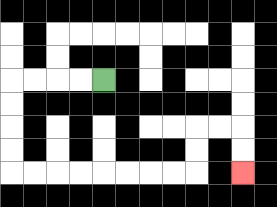{'start': '[4, 3]', 'end': '[10, 7]', 'path_directions': 'L,L,L,L,D,D,D,D,R,R,R,R,R,R,R,R,U,U,R,R,D,D', 'path_coordinates': '[[4, 3], [3, 3], [2, 3], [1, 3], [0, 3], [0, 4], [0, 5], [0, 6], [0, 7], [1, 7], [2, 7], [3, 7], [4, 7], [5, 7], [6, 7], [7, 7], [8, 7], [8, 6], [8, 5], [9, 5], [10, 5], [10, 6], [10, 7]]'}